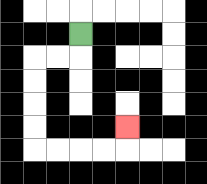{'start': '[3, 1]', 'end': '[5, 5]', 'path_directions': 'D,L,L,D,D,D,D,R,R,R,R,U', 'path_coordinates': '[[3, 1], [3, 2], [2, 2], [1, 2], [1, 3], [1, 4], [1, 5], [1, 6], [2, 6], [3, 6], [4, 6], [5, 6], [5, 5]]'}